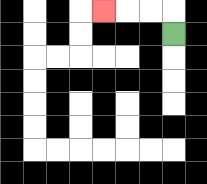{'start': '[7, 1]', 'end': '[4, 0]', 'path_directions': 'U,L,L,L', 'path_coordinates': '[[7, 1], [7, 0], [6, 0], [5, 0], [4, 0]]'}